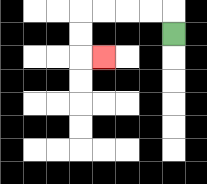{'start': '[7, 1]', 'end': '[4, 2]', 'path_directions': 'U,L,L,L,L,D,D,R', 'path_coordinates': '[[7, 1], [7, 0], [6, 0], [5, 0], [4, 0], [3, 0], [3, 1], [3, 2], [4, 2]]'}